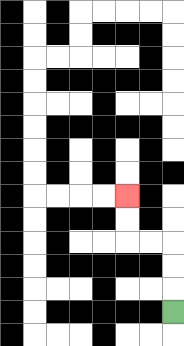{'start': '[7, 13]', 'end': '[5, 8]', 'path_directions': 'U,U,U,L,L,U,U', 'path_coordinates': '[[7, 13], [7, 12], [7, 11], [7, 10], [6, 10], [5, 10], [5, 9], [5, 8]]'}